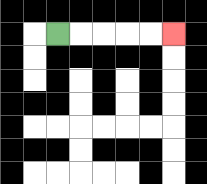{'start': '[2, 1]', 'end': '[7, 1]', 'path_directions': 'R,R,R,R,R', 'path_coordinates': '[[2, 1], [3, 1], [4, 1], [5, 1], [6, 1], [7, 1]]'}